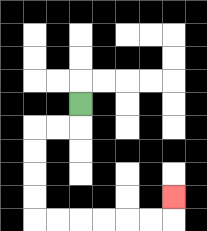{'start': '[3, 4]', 'end': '[7, 8]', 'path_directions': 'D,L,L,D,D,D,D,R,R,R,R,R,R,U', 'path_coordinates': '[[3, 4], [3, 5], [2, 5], [1, 5], [1, 6], [1, 7], [1, 8], [1, 9], [2, 9], [3, 9], [4, 9], [5, 9], [6, 9], [7, 9], [7, 8]]'}